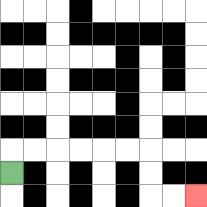{'start': '[0, 7]', 'end': '[8, 8]', 'path_directions': 'U,R,R,R,R,R,R,D,D,R,R', 'path_coordinates': '[[0, 7], [0, 6], [1, 6], [2, 6], [3, 6], [4, 6], [5, 6], [6, 6], [6, 7], [6, 8], [7, 8], [8, 8]]'}